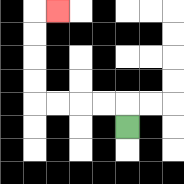{'start': '[5, 5]', 'end': '[2, 0]', 'path_directions': 'U,L,L,L,L,U,U,U,U,R', 'path_coordinates': '[[5, 5], [5, 4], [4, 4], [3, 4], [2, 4], [1, 4], [1, 3], [1, 2], [1, 1], [1, 0], [2, 0]]'}